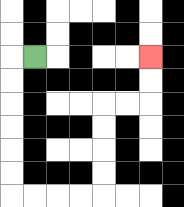{'start': '[1, 2]', 'end': '[6, 2]', 'path_directions': 'L,D,D,D,D,D,D,R,R,R,R,U,U,U,U,R,R,U,U', 'path_coordinates': '[[1, 2], [0, 2], [0, 3], [0, 4], [0, 5], [0, 6], [0, 7], [0, 8], [1, 8], [2, 8], [3, 8], [4, 8], [4, 7], [4, 6], [4, 5], [4, 4], [5, 4], [6, 4], [6, 3], [6, 2]]'}